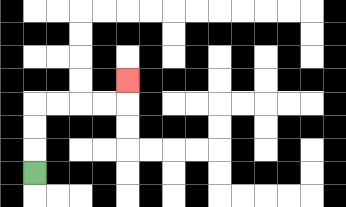{'start': '[1, 7]', 'end': '[5, 3]', 'path_directions': 'U,U,U,R,R,R,R,U', 'path_coordinates': '[[1, 7], [1, 6], [1, 5], [1, 4], [2, 4], [3, 4], [4, 4], [5, 4], [5, 3]]'}